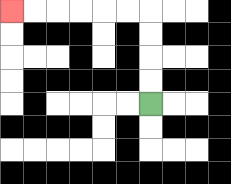{'start': '[6, 4]', 'end': '[0, 0]', 'path_directions': 'U,U,U,U,L,L,L,L,L,L', 'path_coordinates': '[[6, 4], [6, 3], [6, 2], [6, 1], [6, 0], [5, 0], [4, 0], [3, 0], [2, 0], [1, 0], [0, 0]]'}